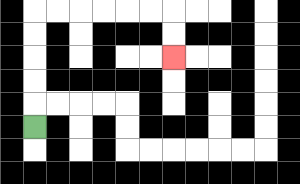{'start': '[1, 5]', 'end': '[7, 2]', 'path_directions': 'U,U,U,U,U,R,R,R,R,R,R,D,D', 'path_coordinates': '[[1, 5], [1, 4], [1, 3], [1, 2], [1, 1], [1, 0], [2, 0], [3, 0], [4, 0], [5, 0], [6, 0], [7, 0], [7, 1], [7, 2]]'}